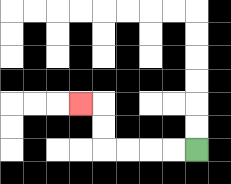{'start': '[8, 6]', 'end': '[3, 4]', 'path_directions': 'L,L,L,L,U,U,L', 'path_coordinates': '[[8, 6], [7, 6], [6, 6], [5, 6], [4, 6], [4, 5], [4, 4], [3, 4]]'}